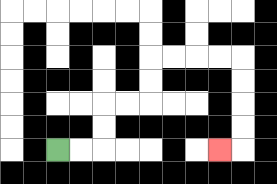{'start': '[2, 6]', 'end': '[9, 6]', 'path_directions': 'R,R,U,U,R,R,U,U,R,R,R,R,D,D,D,D,L', 'path_coordinates': '[[2, 6], [3, 6], [4, 6], [4, 5], [4, 4], [5, 4], [6, 4], [6, 3], [6, 2], [7, 2], [8, 2], [9, 2], [10, 2], [10, 3], [10, 4], [10, 5], [10, 6], [9, 6]]'}